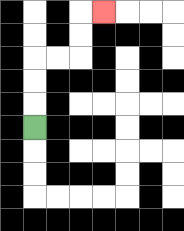{'start': '[1, 5]', 'end': '[4, 0]', 'path_directions': 'U,U,U,R,R,U,U,R', 'path_coordinates': '[[1, 5], [1, 4], [1, 3], [1, 2], [2, 2], [3, 2], [3, 1], [3, 0], [4, 0]]'}